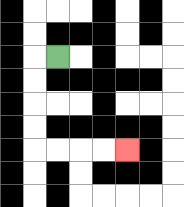{'start': '[2, 2]', 'end': '[5, 6]', 'path_directions': 'L,D,D,D,D,R,R,R,R', 'path_coordinates': '[[2, 2], [1, 2], [1, 3], [1, 4], [1, 5], [1, 6], [2, 6], [3, 6], [4, 6], [5, 6]]'}